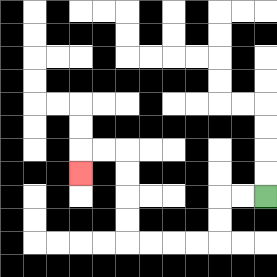{'start': '[11, 8]', 'end': '[3, 7]', 'path_directions': 'L,L,D,D,L,L,L,L,U,U,U,U,L,L,D', 'path_coordinates': '[[11, 8], [10, 8], [9, 8], [9, 9], [9, 10], [8, 10], [7, 10], [6, 10], [5, 10], [5, 9], [5, 8], [5, 7], [5, 6], [4, 6], [3, 6], [3, 7]]'}